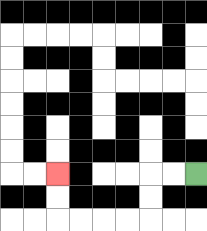{'start': '[8, 7]', 'end': '[2, 7]', 'path_directions': 'L,L,D,D,L,L,L,L,U,U', 'path_coordinates': '[[8, 7], [7, 7], [6, 7], [6, 8], [6, 9], [5, 9], [4, 9], [3, 9], [2, 9], [2, 8], [2, 7]]'}